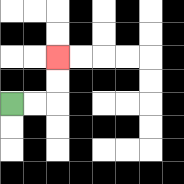{'start': '[0, 4]', 'end': '[2, 2]', 'path_directions': 'R,R,U,U', 'path_coordinates': '[[0, 4], [1, 4], [2, 4], [2, 3], [2, 2]]'}